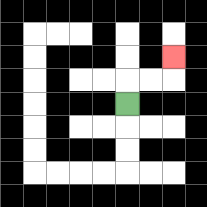{'start': '[5, 4]', 'end': '[7, 2]', 'path_directions': 'U,R,R,U', 'path_coordinates': '[[5, 4], [5, 3], [6, 3], [7, 3], [7, 2]]'}